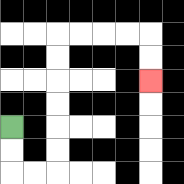{'start': '[0, 5]', 'end': '[6, 3]', 'path_directions': 'D,D,R,R,U,U,U,U,U,U,R,R,R,R,D,D', 'path_coordinates': '[[0, 5], [0, 6], [0, 7], [1, 7], [2, 7], [2, 6], [2, 5], [2, 4], [2, 3], [2, 2], [2, 1], [3, 1], [4, 1], [5, 1], [6, 1], [6, 2], [6, 3]]'}